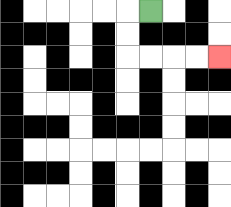{'start': '[6, 0]', 'end': '[9, 2]', 'path_directions': 'L,D,D,R,R,R,R', 'path_coordinates': '[[6, 0], [5, 0], [5, 1], [5, 2], [6, 2], [7, 2], [8, 2], [9, 2]]'}